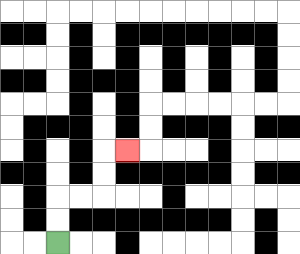{'start': '[2, 10]', 'end': '[5, 6]', 'path_directions': 'U,U,R,R,U,U,R', 'path_coordinates': '[[2, 10], [2, 9], [2, 8], [3, 8], [4, 8], [4, 7], [4, 6], [5, 6]]'}